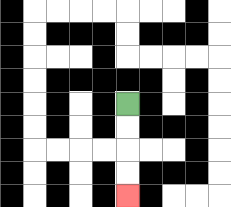{'start': '[5, 4]', 'end': '[5, 8]', 'path_directions': 'D,D,D,D', 'path_coordinates': '[[5, 4], [5, 5], [5, 6], [5, 7], [5, 8]]'}